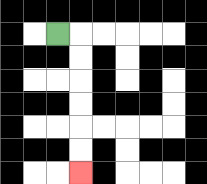{'start': '[2, 1]', 'end': '[3, 7]', 'path_directions': 'R,D,D,D,D,D,D', 'path_coordinates': '[[2, 1], [3, 1], [3, 2], [3, 3], [3, 4], [3, 5], [3, 6], [3, 7]]'}